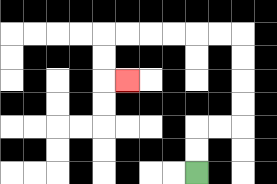{'start': '[8, 7]', 'end': '[5, 3]', 'path_directions': 'U,U,R,R,U,U,U,U,L,L,L,L,L,L,D,D,R', 'path_coordinates': '[[8, 7], [8, 6], [8, 5], [9, 5], [10, 5], [10, 4], [10, 3], [10, 2], [10, 1], [9, 1], [8, 1], [7, 1], [6, 1], [5, 1], [4, 1], [4, 2], [4, 3], [5, 3]]'}